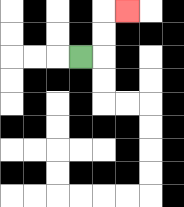{'start': '[3, 2]', 'end': '[5, 0]', 'path_directions': 'R,U,U,R', 'path_coordinates': '[[3, 2], [4, 2], [4, 1], [4, 0], [5, 0]]'}